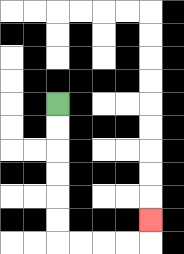{'start': '[2, 4]', 'end': '[6, 9]', 'path_directions': 'D,D,D,D,D,D,R,R,R,R,U', 'path_coordinates': '[[2, 4], [2, 5], [2, 6], [2, 7], [2, 8], [2, 9], [2, 10], [3, 10], [4, 10], [5, 10], [6, 10], [6, 9]]'}